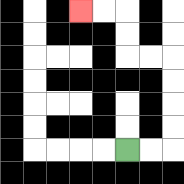{'start': '[5, 6]', 'end': '[3, 0]', 'path_directions': 'R,R,U,U,U,U,L,L,U,U,L,L', 'path_coordinates': '[[5, 6], [6, 6], [7, 6], [7, 5], [7, 4], [7, 3], [7, 2], [6, 2], [5, 2], [5, 1], [5, 0], [4, 0], [3, 0]]'}